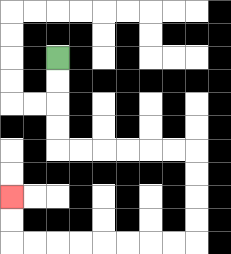{'start': '[2, 2]', 'end': '[0, 8]', 'path_directions': 'D,D,D,D,R,R,R,R,R,R,D,D,D,D,L,L,L,L,L,L,L,L,U,U', 'path_coordinates': '[[2, 2], [2, 3], [2, 4], [2, 5], [2, 6], [3, 6], [4, 6], [5, 6], [6, 6], [7, 6], [8, 6], [8, 7], [8, 8], [8, 9], [8, 10], [7, 10], [6, 10], [5, 10], [4, 10], [3, 10], [2, 10], [1, 10], [0, 10], [0, 9], [0, 8]]'}